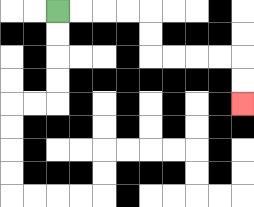{'start': '[2, 0]', 'end': '[10, 4]', 'path_directions': 'R,R,R,R,D,D,R,R,R,R,D,D', 'path_coordinates': '[[2, 0], [3, 0], [4, 0], [5, 0], [6, 0], [6, 1], [6, 2], [7, 2], [8, 2], [9, 2], [10, 2], [10, 3], [10, 4]]'}